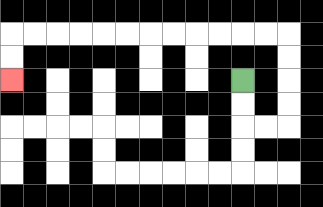{'start': '[10, 3]', 'end': '[0, 3]', 'path_directions': 'D,D,R,R,U,U,U,U,L,L,L,L,L,L,L,L,L,L,L,L,D,D', 'path_coordinates': '[[10, 3], [10, 4], [10, 5], [11, 5], [12, 5], [12, 4], [12, 3], [12, 2], [12, 1], [11, 1], [10, 1], [9, 1], [8, 1], [7, 1], [6, 1], [5, 1], [4, 1], [3, 1], [2, 1], [1, 1], [0, 1], [0, 2], [0, 3]]'}